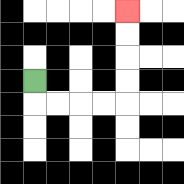{'start': '[1, 3]', 'end': '[5, 0]', 'path_directions': 'D,R,R,R,R,U,U,U,U', 'path_coordinates': '[[1, 3], [1, 4], [2, 4], [3, 4], [4, 4], [5, 4], [5, 3], [5, 2], [5, 1], [5, 0]]'}